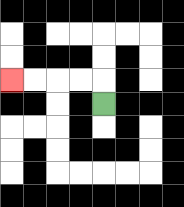{'start': '[4, 4]', 'end': '[0, 3]', 'path_directions': 'U,L,L,L,L', 'path_coordinates': '[[4, 4], [4, 3], [3, 3], [2, 3], [1, 3], [0, 3]]'}